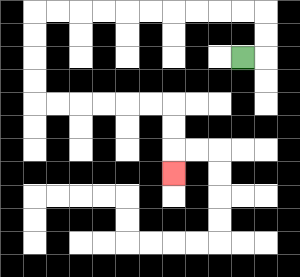{'start': '[10, 2]', 'end': '[7, 7]', 'path_directions': 'R,U,U,L,L,L,L,L,L,L,L,L,L,D,D,D,D,R,R,R,R,R,R,D,D,D', 'path_coordinates': '[[10, 2], [11, 2], [11, 1], [11, 0], [10, 0], [9, 0], [8, 0], [7, 0], [6, 0], [5, 0], [4, 0], [3, 0], [2, 0], [1, 0], [1, 1], [1, 2], [1, 3], [1, 4], [2, 4], [3, 4], [4, 4], [5, 4], [6, 4], [7, 4], [7, 5], [7, 6], [7, 7]]'}